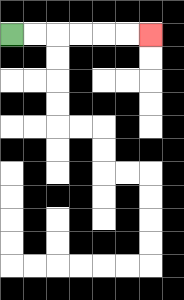{'start': '[0, 1]', 'end': '[6, 1]', 'path_directions': 'R,R,R,R,R,R', 'path_coordinates': '[[0, 1], [1, 1], [2, 1], [3, 1], [4, 1], [5, 1], [6, 1]]'}